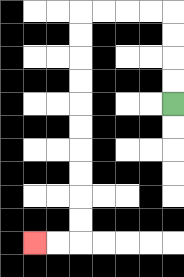{'start': '[7, 4]', 'end': '[1, 10]', 'path_directions': 'U,U,U,U,L,L,L,L,D,D,D,D,D,D,D,D,D,D,L,L', 'path_coordinates': '[[7, 4], [7, 3], [7, 2], [7, 1], [7, 0], [6, 0], [5, 0], [4, 0], [3, 0], [3, 1], [3, 2], [3, 3], [3, 4], [3, 5], [3, 6], [3, 7], [3, 8], [3, 9], [3, 10], [2, 10], [1, 10]]'}